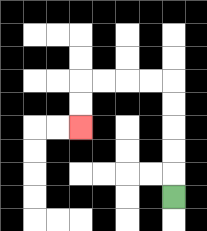{'start': '[7, 8]', 'end': '[3, 5]', 'path_directions': 'U,U,U,U,U,L,L,L,L,D,D', 'path_coordinates': '[[7, 8], [7, 7], [7, 6], [7, 5], [7, 4], [7, 3], [6, 3], [5, 3], [4, 3], [3, 3], [3, 4], [3, 5]]'}